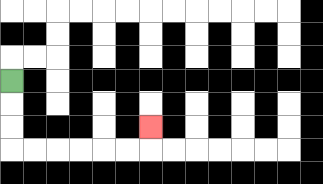{'start': '[0, 3]', 'end': '[6, 5]', 'path_directions': 'D,D,D,R,R,R,R,R,R,U', 'path_coordinates': '[[0, 3], [0, 4], [0, 5], [0, 6], [1, 6], [2, 6], [3, 6], [4, 6], [5, 6], [6, 6], [6, 5]]'}